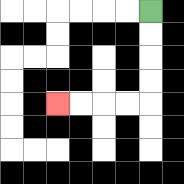{'start': '[6, 0]', 'end': '[2, 4]', 'path_directions': 'D,D,D,D,L,L,L,L', 'path_coordinates': '[[6, 0], [6, 1], [6, 2], [6, 3], [6, 4], [5, 4], [4, 4], [3, 4], [2, 4]]'}